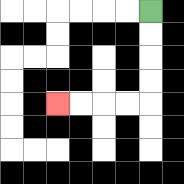{'start': '[6, 0]', 'end': '[2, 4]', 'path_directions': 'D,D,D,D,L,L,L,L', 'path_coordinates': '[[6, 0], [6, 1], [6, 2], [6, 3], [6, 4], [5, 4], [4, 4], [3, 4], [2, 4]]'}